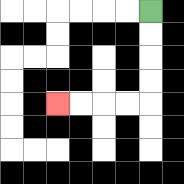{'start': '[6, 0]', 'end': '[2, 4]', 'path_directions': 'D,D,D,D,L,L,L,L', 'path_coordinates': '[[6, 0], [6, 1], [6, 2], [6, 3], [6, 4], [5, 4], [4, 4], [3, 4], [2, 4]]'}